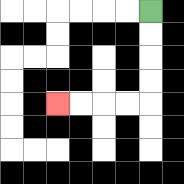{'start': '[6, 0]', 'end': '[2, 4]', 'path_directions': 'D,D,D,D,L,L,L,L', 'path_coordinates': '[[6, 0], [6, 1], [6, 2], [6, 3], [6, 4], [5, 4], [4, 4], [3, 4], [2, 4]]'}